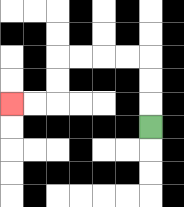{'start': '[6, 5]', 'end': '[0, 4]', 'path_directions': 'U,U,U,L,L,L,L,D,D,L,L', 'path_coordinates': '[[6, 5], [6, 4], [6, 3], [6, 2], [5, 2], [4, 2], [3, 2], [2, 2], [2, 3], [2, 4], [1, 4], [0, 4]]'}